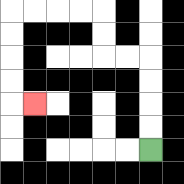{'start': '[6, 6]', 'end': '[1, 4]', 'path_directions': 'U,U,U,U,L,L,U,U,L,L,L,L,D,D,D,D,R', 'path_coordinates': '[[6, 6], [6, 5], [6, 4], [6, 3], [6, 2], [5, 2], [4, 2], [4, 1], [4, 0], [3, 0], [2, 0], [1, 0], [0, 0], [0, 1], [0, 2], [0, 3], [0, 4], [1, 4]]'}